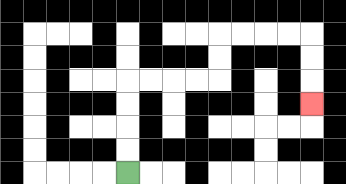{'start': '[5, 7]', 'end': '[13, 4]', 'path_directions': 'U,U,U,U,R,R,R,R,U,U,R,R,R,R,D,D,D', 'path_coordinates': '[[5, 7], [5, 6], [5, 5], [5, 4], [5, 3], [6, 3], [7, 3], [8, 3], [9, 3], [9, 2], [9, 1], [10, 1], [11, 1], [12, 1], [13, 1], [13, 2], [13, 3], [13, 4]]'}